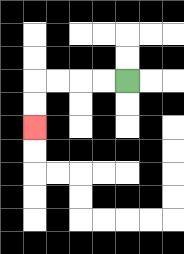{'start': '[5, 3]', 'end': '[1, 5]', 'path_directions': 'L,L,L,L,D,D', 'path_coordinates': '[[5, 3], [4, 3], [3, 3], [2, 3], [1, 3], [1, 4], [1, 5]]'}